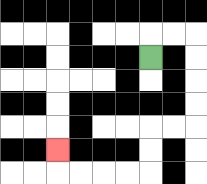{'start': '[6, 2]', 'end': '[2, 6]', 'path_directions': 'U,R,R,D,D,D,D,L,L,D,D,L,L,L,L,U', 'path_coordinates': '[[6, 2], [6, 1], [7, 1], [8, 1], [8, 2], [8, 3], [8, 4], [8, 5], [7, 5], [6, 5], [6, 6], [6, 7], [5, 7], [4, 7], [3, 7], [2, 7], [2, 6]]'}